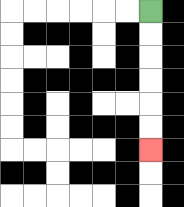{'start': '[6, 0]', 'end': '[6, 6]', 'path_directions': 'D,D,D,D,D,D', 'path_coordinates': '[[6, 0], [6, 1], [6, 2], [6, 3], [6, 4], [6, 5], [6, 6]]'}